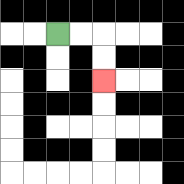{'start': '[2, 1]', 'end': '[4, 3]', 'path_directions': 'R,R,D,D', 'path_coordinates': '[[2, 1], [3, 1], [4, 1], [4, 2], [4, 3]]'}